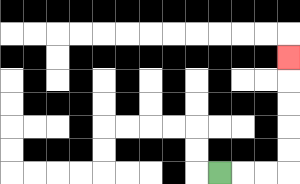{'start': '[9, 7]', 'end': '[12, 2]', 'path_directions': 'R,R,R,U,U,U,U,U', 'path_coordinates': '[[9, 7], [10, 7], [11, 7], [12, 7], [12, 6], [12, 5], [12, 4], [12, 3], [12, 2]]'}